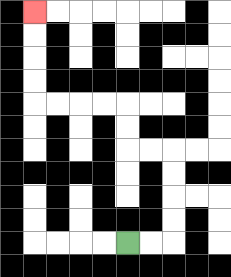{'start': '[5, 10]', 'end': '[1, 0]', 'path_directions': 'R,R,U,U,U,U,L,L,U,U,L,L,L,L,U,U,U,U', 'path_coordinates': '[[5, 10], [6, 10], [7, 10], [7, 9], [7, 8], [7, 7], [7, 6], [6, 6], [5, 6], [5, 5], [5, 4], [4, 4], [3, 4], [2, 4], [1, 4], [1, 3], [1, 2], [1, 1], [1, 0]]'}